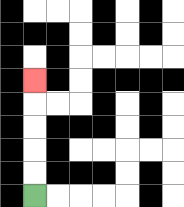{'start': '[1, 8]', 'end': '[1, 3]', 'path_directions': 'U,U,U,U,U', 'path_coordinates': '[[1, 8], [1, 7], [1, 6], [1, 5], [1, 4], [1, 3]]'}